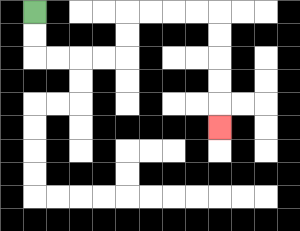{'start': '[1, 0]', 'end': '[9, 5]', 'path_directions': 'D,D,R,R,R,R,U,U,R,R,R,R,D,D,D,D,D', 'path_coordinates': '[[1, 0], [1, 1], [1, 2], [2, 2], [3, 2], [4, 2], [5, 2], [5, 1], [5, 0], [6, 0], [7, 0], [8, 0], [9, 0], [9, 1], [9, 2], [9, 3], [9, 4], [9, 5]]'}